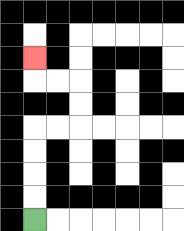{'start': '[1, 9]', 'end': '[1, 2]', 'path_directions': 'U,U,U,U,R,R,U,U,L,L,U', 'path_coordinates': '[[1, 9], [1, 8], [1, 7], [1, 6], [1, 5], [2, 5], [3, 5], [3, 4], [3, 3], [2, 3], [1, 3], [1, 2]]'}